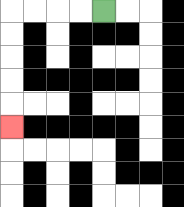{'start': '[4, 0]', 'end': '[0, 5]', 'path_directions': 'L,L,L,L,D,D,D,D,D', 'path_coordinates': '[[4, 0], [3, 0], [2, 0], [1, 0], [0, 0], [0, 1], [0, 2], [0, 3], [0, 4], [0, 5]]'}